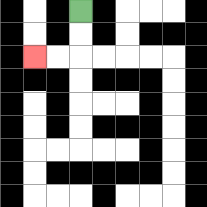{'start': '[3, 0]', 'end': '[1, 2]', 'path_directions': 'D,D,L,L', 'path_coordinates': '[[3, 0], [3, 1], [3, 2], [2, 2], [1, 2]]'}